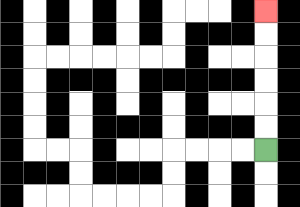{'start': '[11, 6]', 'end': '[11, 0]', 'path_directions': 'U,U,U,U,U,U', 'path_coordinates': '[[11, 6], [11, 5], [11, 4], [11, 3], [11, 2], [11, 1], [11, 0]]'}